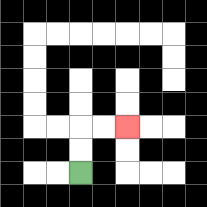{'start': '[3, 7]', 'end': '[5, 5]', 'path_directions': 'U,U,R,R', 'path_coordinates': '[[3, 7], [3, 6], [3, 5], [4, 5], [5, 5]]'}